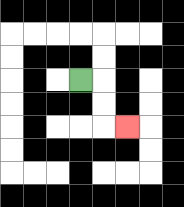{'start': '[3, 3]', 'end': '[5, 5]', 'path_directions': 'R,D,D,R', 'path_coordinates': '[[3, 3], [4, 3], [4, 4], [4, 5], [5, 5]]'}